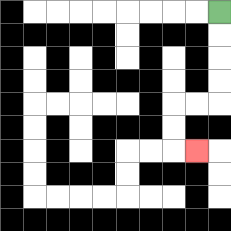{'start': '[9, 0]', 'end': '[8, 6]', 'path_directions': 'D,D,D,D,L,L,D,D,R', 'path_coordinates': '[[9, 0], [9, 1], [9, 2], [9, 3], [9, 4], [8, 4], [7, 4], [7, 5], [7, 6], [8, 6]]'}